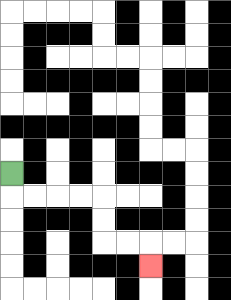{'start': '[0, 7]', 'end': '[6, 11]', 'path_directions': 'D,R,R,R,R,D,D,R,R,D', 'path_coordinates': '[[0, 7], [0, 8], [1, 8], [2, 8], [3, 8], [4, 8], [4, 9], [4, 10], [5, 10], [6, 10], [6, 11]]'}